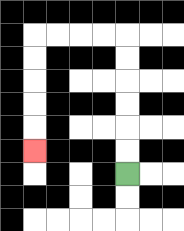{'start': '[5, 7]', 'end': '[1, 6]', 'path_directions': 'U,U,U,U,U,U,L,L,L,L,D,D,D,D,D', 'path_coordinates': '[[5, 7], [5, 6], [5, 5], [5, 4], [5, 3], [5, 2], [5, 1], [4, 1], [3, 1], [2, 1], [1, 1], [1, 2], [1, 3], [1, 4], [1, 5], [1, 6]]'}